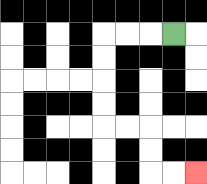{'start': '[7, 1]', 'end': '[8, 7]', 'path_directions': 'L,L,L,D,D,D,D,R,R,D,D,R,R', 'path_coordinates': '[[7, 1], [6, 1], [5, 1], [4, 1], [4, 2], [4, 3], [4, 4], [4, 5], [5, 5], [6, 5], [6, 6], [6, 7], [7, 7], [8, 7]]'}